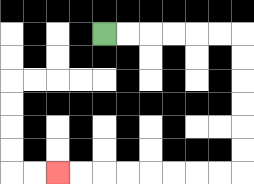{'start': '[4, 1]', 'end': '[2, 7]', 'path_directions': 'R,R,R,R,R,R,D,D,D,D,D,D,L,L,L,L,L,L,L,L', 'path_coordinates': '[[4, 1], [5, 1], [6, 1], [7, 1], [8, 1], [9, 1], [10, 1], [10, 2], [10, 3], [10, 4], [10, 5], [10, 6], [10, 7], [9, 7], [8, 7], [7, 7], [6, 7], [5, 7], [4, 7], [3, 7], [2, 7]]'}